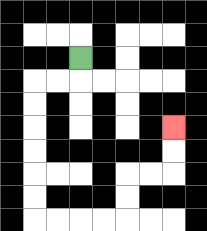{'start': '[3, 2]', 'end': '[7, 5]', 'path_directions': 'D,L,L,D,D,D,D,D,D,R,R,R,R,U,U,R,R,U,U', 'path_coordinates': '[[3, 2], [3, 3], [2, 3], [1, 3], [1, 4], [1, 5], [1, 6], [1, 7], [1, 8], [1, 9], [2, 9], [3, 9], [4, 9], [5, 9], [5, 8], [5, 7], [6, 7], [7, 7], [7, 6], [7, 5]]'}